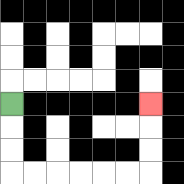{'start': '[0, 4]', 'end': '[6, 4]', 'path_directions': 'D,D,D,R,R,R,R,R,R,U,U,U', 'path_coordinates': '[[0, 4], [0, 5], [0, 6], [0, 7], [1, 7], [2, 7], [3, 7], [4, 7], [5, 7], [6, 7], [6, 6], [6, 5], [6, 4]]'}